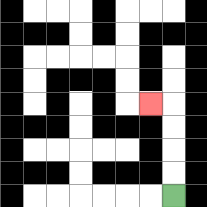{'start': '[7, 8]', 'end': '[6, 4]', 'path_directions': 'U,U,U,U,L', 'path_coordinates': '[[7, 8], [7, 7], [7, 6], [7, 5], [7, 4], [6, 4]]'}